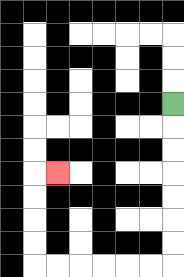{'start': '[7, 4]', 'end': '[2, 7]', 'path_directions': 'D,D,D,D,D,D,D,L,L,L,L,L,L,U,U,U,U,R', 'path_coordinates': '[[7, 4], [7, 5], [7, 6], [7, 7], [7, 8], [7, 9], [7, 10], [7, 11], [6, 11], [5, 11], [4, 11], [3, 11], [2, 11], [1, 11], [1, 10], [1, 9], [1, 8], [1, 7], [2, 7]]'}